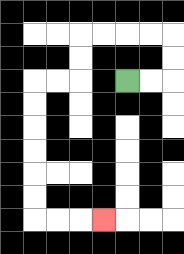{'start': '[5, 3]', 'end': '[4, 9]', 'path_directions': 'R,R,U,U,L,L,L,L,D,D,L,L,D,D,D,D,D,D,R,R,R', 'path_coordinates': '[[5, 3], [6, 3], [7, 3], [7, 2], [7, 1], [6, 1], [5, 1], [4, 1], [3, 1], [3, 2], [3, 3], [2, 3], [1, 3], [1, 4], [1, 5], [1, 6], [1, 7], [1, 8], [1, 9], [2, 9], [3, 9], [4, 9]]'}